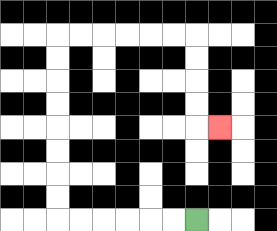{'start': '[8, 9]', 'end': '[9, 5]', 'path_directions': 'L,L,L,L,L,L,U,U,U,U,U,U,U,U,R,R,R,R,R,R,D,D,D,D,R', 'path_coordinates': '[[8, 9], [7, 9], [6, 9], [5, 9], [4, 9], [3, 9], [2, 9], [2, 8], [2, 7], [2, 6], [2, 5], [2, 4], [2, 3], [2, 2], [2, 1], [3, 1], [4, 1], [5, 1], [6, 1], [7, 1], [8, 1], [8, 2], [8, 3], [8, 4], [8, 5], [9, 5]]'}